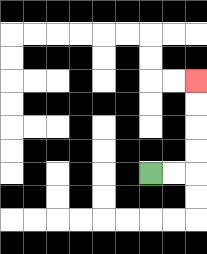{'start': '[6, 7]', 'end': '[8, 3]', 'path_directions': 'R,R,U,U,U,U', 'path_coordinates': '[[6, 7], [7, 7], [8, 7], [8, 6], [8, 5], [8, 4], [8, 3]]'}